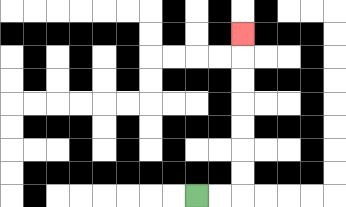{'start': '[8, 8]', 'end': '[10, 1]', 'path_directions': 'R,R,U,U,U,U,U,U,U', 'path_coordinates': '[[8, 8], [9, 8], [10, 8], [10, 7], [10, 6], [10, 5], [10, 4], [10, 3], [10, 2], [10, 1]]'}